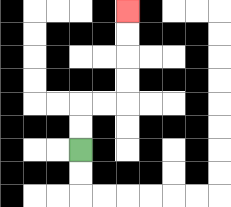{'start': '[3, 6]', 'end': '[5, 0]', 'path_directions': 'U,U,R,R,U,U,U,U', 'path_coordinates': '[[3, 6], [3, 5], [3, 4], [4, 4], [5, 4], [5, 3], [5, 2], [5, 1], [5, 0]]'}